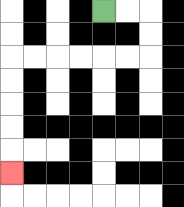{'start': '[4, 0]', 'end': '[0, 7]', 'path_directions': 'R,R,D,D,L,L,L,L,L,L,D,D,D,D,D', 'path_coordinates': '[[4, 0], [5, 0], [6, 0], [6, 1], [6, 2], [5, 2], [4, 2], [3, 2], [2, 2], [1, 2], [0, 2], [0, 3], [0, 4], [0, 5], [0, 6], [0, 7]]'}